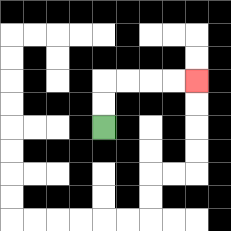{'start': '[4, 5]', 'end': '[8, 3]', 'path_directions': 'U,U,R,R,R,R', 'path_coordinates': '[[4, 5], [4, 4], [4, 3], [5, 3], [6, 3], [7, 3], [8, 3]]'}